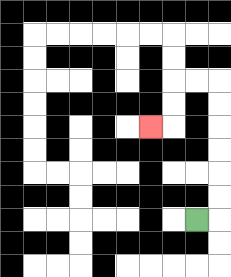{'start': '[8, 9]', 'end': '[6, 5]', 'path_directions': 'R,U,U,U,U,U,U,L,L,D,D,L', 'path_coordinates': '[[8, 9], [9, 9], [9, 8], [9, 7], [9, 6], [9, 5], [9, 4], [9, 3], [8, 3], [7, 3], [7, 4], [7, 5], [6, 5]]'}